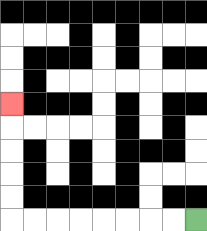{'start': '[8, 9]', 'end': '[0, 4]', 'path_directions': 'L,L,L,L,L,L,L,L,U,U,U,U,U', 'path_coordinates': '[[8, 9], [7, 9], [6, 9], [5, 9], [4, 9], [3, 9], [2, 9], [1, 9], [0, 9], [0, 8], [0, 7], [0, 6], [0, 5], [0, 4]]'}